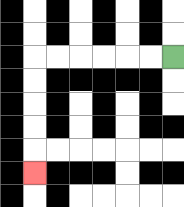{'start': '[7, 2]', 'end': '[1, 7]', 'path_directions': 'L,L,L,L,L,L,D,D,D,D,D', 'path_coordinates': '[[7, 2], [6, 2], [5, 2], [4, 2], [3, 2], [2, 2], [1, 2], [1, 3], [1, 4], [1, 5], [1, 6], [1, 7]]'}